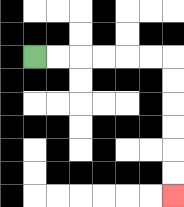{'start': '[1, 2]', 'end': '[7, 8]', 'path_directions': 'R,R,R,R,R,R,D,D,D,D,D,D', 'path_coordinates': '[[1, 2], [2, 2], [3, 2], [4, 2], [5, 2], [6, 2], [7, 2], [7, 3], [7, 4], [7, 5], [7, 6], [7, 7], [7, 8]]'}